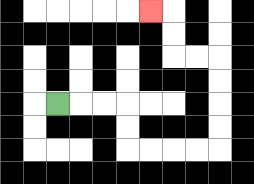{'start': '[2, 4]', 'end': '[6, 0]', 'path_directions': 'R,R,R,D,D,R,R,R,R,U,U,U,U,L,L,U,U,L', 'path_coordinates': '[[2, 4], [3, 4], [4, 4], [5, 4], [5, 5], [5, 6], [6, 6], [7, 6], [8, 6], [9, 6], [9, 5], [9, 4], [9, 3], [9, 2], [8, 2], [7, 2], [7, 1], [7, 0], [6, 0]]'}